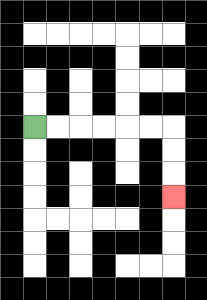{'start': '[1, 5]', 'end': '[7, 8]', 'path_directions': 'R,R,R,R,R,R,D,D,D', 'path_coordinates': '[[1, 5], [2, 5], [3, 5], [4, 5], [5, 5], [6, 5], [7, 5], [7, 6], [7, 7], [7, 8]]'}